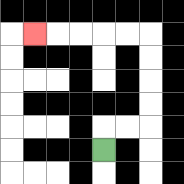{'start': '[4, 6]', 'end': '[1, 1]', 'path_directions': 'U,R,R,U,U,U,U,L,L,L,L,L', 'path_coordinates': '[[4, 6], [4, 5], [5, 5], [6, 5], [6, 4], [6, 3], [6, 2], [6, 1], [5, 1], [4, 1], [3, 1], [2, 1], [1, 1]]'}